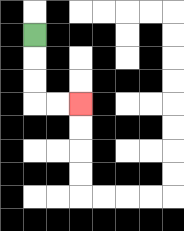{'start': '[1, 1]', 'end': '[3, 4]', 'path_directions': 'D,D,D,R,R', 'path_coordinates': '[[1, 1], [1, 2], [1, 3], [1, 4], [2, 4], [3, 4]]'}